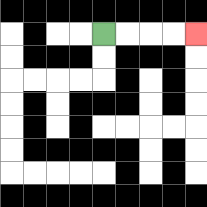{'start': '[4, 1]', 'end': '[8, 1]', 'path_directions': 'R,R,R,R', 'path_coordinates': '[[4, 1], [5, 1], [6, 1], [7, 1], [8, 1]]'}